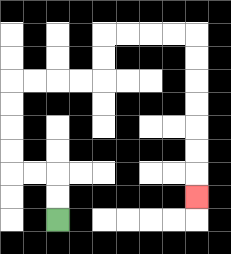{'start': '[2, 9]', 'end': '[8, 8]', 'path_directions': 'U,U,L,L,U,U,U,U,R,R,R,R,U,U,R,R,R,R,D,D,D,D,D,D,D', 'path_coordinates': '[[2, 9], [2, 8], [2, 7], [1, 7], [0, 7], [0, 6], [0, 5], [0, 4], [0, 3], [1, 3], [2, 3], [3, 3], [4, 3], [4, 2], [4, 1], [5, 1], [6, 1], [7, 1], [8, 1], [8, 2], [8, 3], [8, 4], [8, 5], [8, 6], [8, 7], [8, 8]]'}